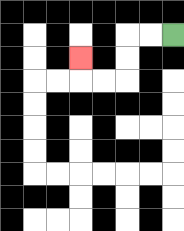{'start': '[7, 1]', 'end': '[3, 2]', 'path_directions': 'L,L,D,D,L,L,U', 'path_coordinates': '[[7, 1], [6, 1], [5, 1], [5, 2], [5, 3], [4, 3], [3, 3], [3, 2]]'}